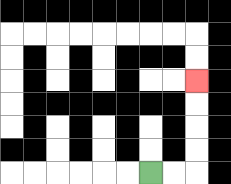{'start': '[6, 7]', 'end': '[8, 3]', 'path_directions': 'R,R,U,U,U,U', 'path_coordinates': '[[6, 7], [7, 7], [8, 7], [8, 6], [8, 5], [8, 4], [8, 3]]'}